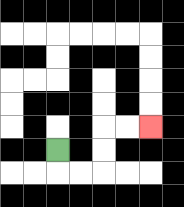{'start': '[2, 6]', 'end': '[6, 5]', 'path_directions': 'D,R,R,U,U,R,R', 'path_coordinates': '[[2, 6], [2, 7], [3, 7], [4, 7], [4, 6], [4, 5], [5, 5], [6, 5]]'}